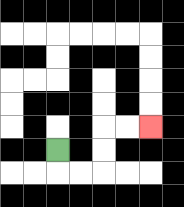{'start': '[2, 6]', 'end': '[6, 5]', 'path_directions': 'D,R,R,U,U,R,R', 'path_coordinates': '[[2, 6], [2, 7], [3, 7], [4, 7], [4, 6], [4, 5], [5, 5], [6, 5]]'}